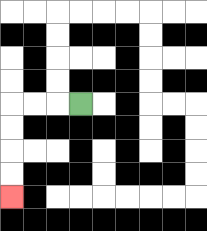{'start': '[3, 4]', 'end': '[0, 8]', 'path_directions': 'L,L,L,D,D,D,D', 'path_coordinates': '[[3, 4], [2, 4], [1, 4], [0, 4], [0, 5], [0, 6], [0, 7], [0, 8]]'}